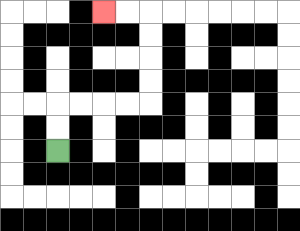{'start': '[2, 6]', 'end': '[4, 0]', 'path_directions': 'U,U,R,R,R,R,U,U,U,U,L,L', 'path_coordinates': '[[2, 6], [2, 5], [2, 4], [3, 4], [4, 4], [5, 4], [6, 4], [6, 3], [6, 2], [6, 1], [6, 0], [5, 0], [4, 0]]'}